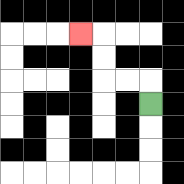{'start': '[6, 4]', 'end': '[3, 1]', 'path_directions': 'U,L,L,U,U,L', 'path_coordinates': '[[6, 4], [6, 3], [5, 3], [4, 3], [4, 2], [4, 1], [3, 1]]'}